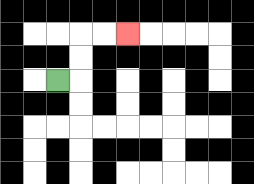{'start': '[2, 3]', 'end': '[5, 1]', 'path_directions': 'R,U,U,R,R', 'path_coordinates': '[[2, 3], [3, 3], [3, 2], [3, 1], [4, 1], [5, 1]]'}